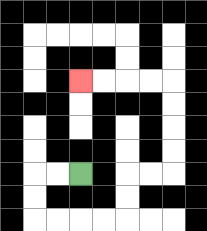{'start': '[3, 7]', 'end': '[3, 3]', 'path_directions': 'L,L,D,D,R,R,R,R,U,U,R,R,U,U,U,U,L,L,L,L', 'path_coordinates': '[[3, 7], [2, 7], [1, 7], [1, 8], [1, 9], [2, 9], [3, 9], [4, 9], [5, 9], [5, 8], [5, 7], [6, 7], [7, 7], [7, 6], [7, 5], [7, 4], [7, 3], [6, 3], [5, 3], [4, 3], [3, 3]]'}